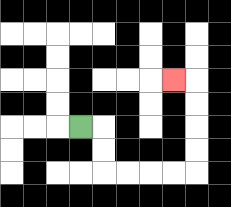{'start': '[3, 5]', 'end': '[7, 3]', 'path_directions': 'R,D,D,R,R,R,R,U,U,U,U,L', 'path_coordinates': '[[3, 5], [4, 5], [4, 6], [4, 7], [5, 7], [6, 7], [7, 7], [8, 7], [8, 6], [8, 5], [8, 4], [8, 3], [7, 3]]'}